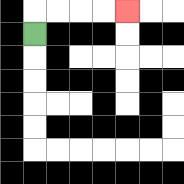{'start': '[1, 1]', 'end': '[5, 0]', 'path_directions': 'U,R,R,R,R', 'path_coordinates': '[[1, 1], [1, 0], [2, 0], [3, 0], [4, 0], [5, 0]]'}